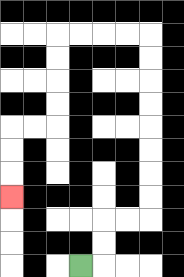{'start': '[3, 11]', 'end': '[0, 8]', 'path_directions': 'R,U,U,R,R,U,U,U,U,U,U,U,U,L,L,L,L,D,D,D,D,L,L,D,D,D', 'path_coordinates': '[[3, 11], [4, 11], [4, 10], [4, 9], [5, 9], [6, 9], [6, 8], [6, 7], [6, 6], [6, 5], [6, 4], [6, 3], [6, 2], [6, 1], [5, 1], [4, 1], [3, 1], [2, 1], [2, 2], [2, 3], [2, 4], [2, 5], [1, 5], [0, 5], [0, 6], [0, 7], [0, 8]]'}